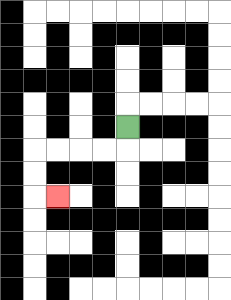{'start': '[5, 5]', 'end': '[2, 8]', 'path_directions': 'D,L,L,L,L,D,D,R', 'path_coordinates': '[[5, 5], [5, 6], [4, 6], [3, 6], [2, 6], [1, 6], [1, 7], [1, 8], [2, 8]]'}